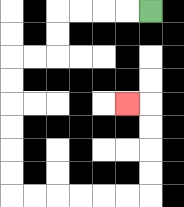{'start': '[6, 0]', 'end': '[5, 4]', 'path_directions': 'L,L,L,L,D,D,L,L,D,D,D,D,D,D,R,R,R,R,R,R,U,U,U,U,L', 'path_coordinates': '[[6, 0], [5, 0], [4, 0], [3, 0], [2, 0], [2, 1], [2, 2], [1, 2], [0, 2], [0, 3], [0, 4], [0, 5], [0, 6], [0, 7], [0, 8], [1, 8], [2, 8], [3, 8], [4, 8], [5, 8], [6, 8], [6, 7], [6, 6], [6, 5], [6, 4], [5, 4]]'}